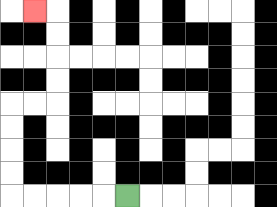{'start': '[5, 8]', 'end': '[1, 0]', 'path_directions': 'L,L,L,L,L,U,U,U,U,R,R,U,U,U,U,L', 'path_coordinates': '[[5, 8], [4, 8], [3, 8], [2, 8], [1, 8], [0, 8], [0, 7], [0, 6], [0, 5], [0, 4], [1, 4], [2, 4], [2, 3], [2, 2], [2, 1], [2, 0], [1, 0]]'}